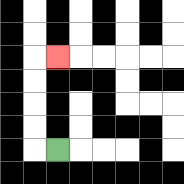{'start': '[2, 6]', 'end': '[2, 2]', 'path_directions': 'L,U,U,U,U,R', 'path_coordinates': '[[2, 6], [1, 6], [1, 5], [1, 4], [1, 3], [1, 2], [2, 2]]'}